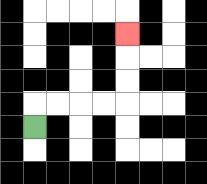{'start': '[1, 5]', 'end': '[5, 1]', 'path_directions': 'U,R,R,R,R,U,U,U', 'path_coordinates': '[[1, 5], [1, 4], [2, 4], [3, 4], [4, 4], [5, 4], [5, 3], [5, 2], [5, 1]]'}